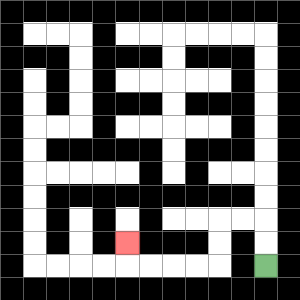{'start': '[11, 11]', 'end': '[5, 10]', 'path_directions': 'U,U,L,L,D,D,L,L,L,L,U', 'path_coordinates': '[[11, 11], [11, 10], [11, 9], [10, 9], [9, 9], [9, 10], [9, 11], [8, 11], [7, 11], [6, 11], [5, 11], [5, 10]]'}